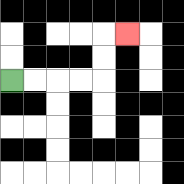{'start': '[0, 3]', 'end': '[5, 1]', 'path_directions': 'R,R,R,R,U,U,R', 'path_coordinates': '[[0, 3], [1, 3], [2, 3], [3, 3], [4, 3], [4, 2], [4, 1], [5, 1]]'}